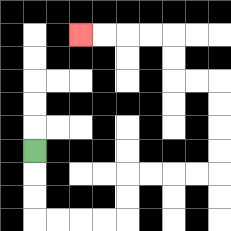{'start': '[1, 6]', 'end': '[3, 1]', 'path_directions': 'D,D,D,R,R,R,R,U,U,R,R,R,R,U,U,U,U,L,L,U,U,L,L,L,L', 'path_coordinates': '[[1, 6], [1, 7], [1, 8], [1, 9], [2, 9], [3, 9], [4, 9], [5, 9], [5, 8], [5, 7], [6, 7], [7, 7], [8, 7], [9, 7], [9, 6], [9, 5], [9, 4], [9, 3], [8, 3], [7, 3], [7, 2], [7, 1], [6, 1], [5, 1], [4, 1], [3, 1]]'}